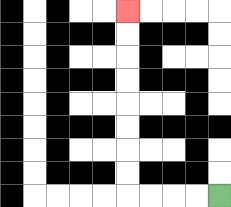{'start': '[9, 8]', 'end': '[5, 0]', 'path_directions': 'L,L,L,L,U,U,U,U,U,U,U,U', 'path_coordinates': '[[9, 8], [8, 8], [7, 8], [6, 8], [5, 8], [5, 7], [5, 6], [5, 5], [5, 4], [5, 3], [5, 2], [5, 1], [5, 0]]'}